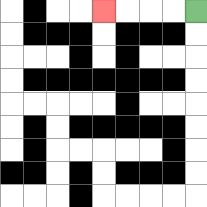{'start': '[8, 0]', 'end': '[4, 0]', 'path_directions': 'L,L,L,L', 'path_coordinates': '[[8, 0], [7, 0], [6, 0], [5, 0], [4, 0]]'}